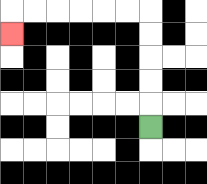{'start': '[6, 5]', 'end': '[0, 1]', 'path_directions': 'U,U,U,U,U,L,L,L,L,L,L,D', 'path_coordinates': '[[6, 5], [6, 4], [6, 3], [6, 2], [6, 1], [6, 0], [5, 0], [4, 0], [3, 0], [2, 0], [1, 0], [0, 0], [0, 1]]'}